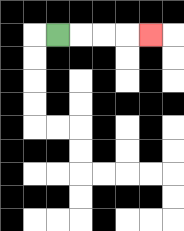{'start': '[2, 1]', 'end': '[6, 1]', 'path_directions': 'R,R,R,R', 'path_coordinates': '[[2, 1], [3, 1], [4, 1], [5, 1], [6, 1]]'}